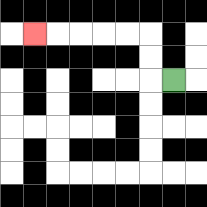{'start': '[7, 3]', 'end': '[1, 1]', 'path_directions': 'L,U,U,L,L,L,L,L', 'path_coordinates': '[[7, 3], [6, 3], [6, 2], [6, 1], [5, 1], [4, 1], [3, 1], [2, 1], [1, 1]]'}